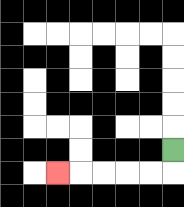{'start': '[7, 6]', 'end': '[2, 7]', 'path_directions': 'D,L,L,L,L,L', 'path_coordinates': '[[7, 6], [7, 7], [6, 7], [5, 7], [4, 7], [3, 7], [2, 7]]'}